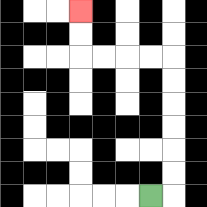{'start': '[6, 8]', 'end': '[3, 0]', 'path_directions': 'R,U,U,U,U,U,U,L,L,L,L,U,U', 'path_coordinates': '[[6, 8], [7, 8], [7, 7], [7, 6], [7, 5], [7, 4], [7, 3], [7, 2], [6, 2], [5, 2], [4, 2], [3, 2], [3, 1], [3, 0]]'}